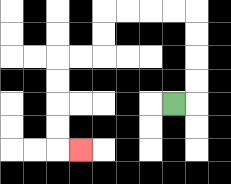{'start': '[7, 4]', 'end': '[3, 6]', 'path_directions': 'R,U,U,U,U,L,L,L,L,D,D,L,L,D,D,D,D,R', 'path_coordinates': '[[7, 4], [8, 4], [8, 3], [8, 2], [8, 1], [8, 0], [7, 0], [6, 0], [5, 0], [4, 0], [4, 1], [4, 2], [3, 2], [2, 2], [2, 3], [2, 4], [2, 5], [2, 6], [3, 6]]'}